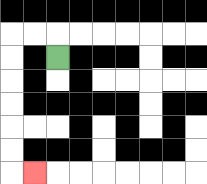{'start': '[2, 2]', 'end': '[1, 7]', 'path_directions': 'U,L,L,D,D,D,D,D,D,R', 'path_coordinates': '[[2, 2], [2, 1], [1, 1], [0, 1], [0, 2], [0, 3], [0, 4], [0, 5], [0, 6], [0, 7], [1, 7]]'}